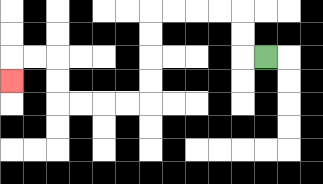{'start': '[11, 2]', 'end': '[0, 3]', 'path_directions': 'L,U,U,L,L,L,L,D,D,D,D,L,L,L,L,U,U,L,L,D', 'path_coordinates': '[[11, 2], [10, 2], [10, 1], [10, 0], [9, 0], [8, 0], [7, 0], [6, 0], [6, 1], [6, 2], [6, 3], [6, 4], [5, 4], [4, 4], [3, 4], [2, 4], [2, 3], [2, 2], [1, 2], [0, 2], [0, 3]]'}